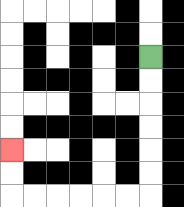{'start': '[6, 2]', 'end': '[0, 6]', 'path_directions': 'D,D,D,D,D,D,L,L,L,L,L,L,U,U', 'path_coordinates': '[[6, 2], [6, 3], [6, 4], [6, 5], [6, 6], [6, 7], [6, 8], [5, 8], [4, 8], [3, 8], [2, 8], [1, 8], [0, 8], [0, 7], [0, 6]]'}